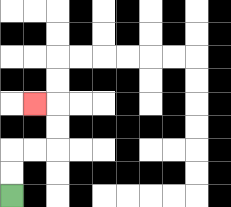{'start': '[0, 8]', 'end': '[1, 4]', 'path_directions': 'U,U,R,R,U,U,L', 'path_coordinates': '[[0, 8], [0, 7], [0, 6], [1, 6], [2, 6], [2, 5], [2, 4], [1, 4]]'}